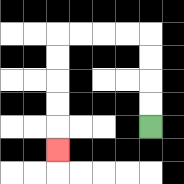{'start': '[6, 5]', 'end': '[2, 6]', 'path_directions': 'U,U,U,U,L,L,L,L,D,D,D,D,D', 'path_coordinates': '[[6, 5], [6, 4], [6, 3], [6, 2], [6, 1], [5, 1], [4, 1], [3, 1], [2, 1], [2, 2], [2, 3], [2, 4], [2, 5], [2, 6]]'}